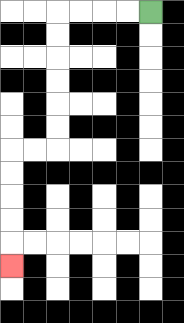{'start': '[6, 0]', 'end': '[0, 11]', 'path_directions': 'L,L,L,L,D,D,D,D,D,D,L,L,D,D,D,D,D', 'path_coordinates': '[[6, 0], [5, 0], [4, 0], [3, 0], [2, 0], [2, 1], [2, 2], [2, 3], [2, 4], [2, 5], [2, 6], [1, 6], [0, 6], [0, 7], [0, 8], [0, 9], [0, 10], [0, 11]]'}